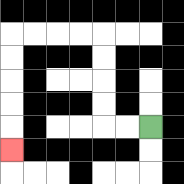{'start': '[6, 5]', 'end': '[0, 6]', 'path_directions': 'L,L,U,U,U,U,L,L,L,L,D,D,D,D,D', 'path_coordinates': '[[6, 5], [5, 5], [4, 5], [4, 4], [4, 3], [4, 2], [4, 1], [3, 1], [2, 1], [1, 1], [0, 1], [0, 2], [0, 3], [0, 4], [0, 5], [0, 6]]'}